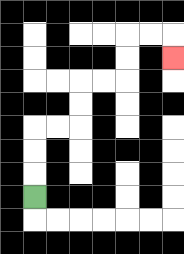{'start': '[1, 8]', 'end': '[7, 2]', 'path_directions': 'U,U,U,R,R,U,U,R,R,U,U,R,R,D', 'path_coordinates': '[[1, 8], [1, 7], [1, 6], [1, 5], [2, 5], [3, 5], [3, 4], [3, 3], [4, 3], [5, 3], [5, 2], [5, 1], [6, 1], [7, 1], [7, 2]]'}